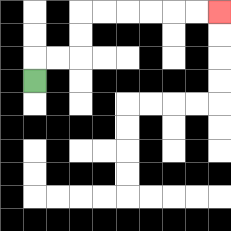{'start': '[1, 3]', 'end': '[9, 0]', 'path_directions': 'U,R,R,U,U,R,R,R,R,R,R', 'path_coordinates': '[[1, 3], [1, 2], [2, 2], [3, 2], [3, 1], [3, 0], [4, 0], [5, 0], [6, 0], [7, 0], [8, 0], [9, 0]]'}